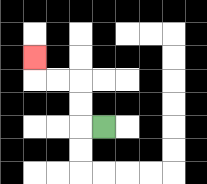{'start': '[4, 5]', 'end': '[1, 2]', 'path_directions': 'L,U,U,L,L,U', 'path_coordinates': '[[4, 5], [3, 5], [3, 4], [3, 3], [2, 3], [1, 3], [1, 2]]'}